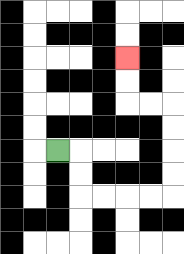{'start': '[2, 6]', 'end': '[5, 2]', 'path_directions': 'R,D,D,R,R,R,R,U,U,U,U,L,L,U,U', 'path_coordinates': '[[2, 6], [3, 6], [3, 7], [3, 8], [4, 8], [5, 8], [6, 8], [7, 8], [7, 7], [7, 6], [7, 5], [7, 4], [6, 4], [5, 4], [5, 3], [5, 2]]'}